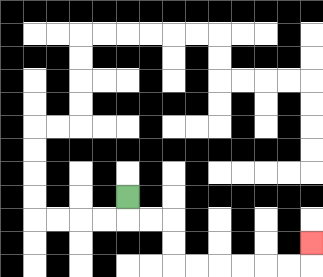{'start': '[5, 8]', 'end': '[13, 10]', 'path_directions': 'D,R,R,D,D,R,R,R,R,R,R,U', 'path_coordinates': '[[5, 8], [5, 9], [6, 9], [7, 9], [7, 10], [7, 11], [8, 11], [9, 11], [10, 11], [11, 11], [12, 11], [13, 11], [13, 10]]'}